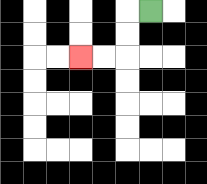{'start': '[6, 0]', 'end': '[3, 2]', 'path_directions': 'L,D,D,L,L', 'path_coordinates': '[[6, 0], [5, 0], [5, 1], [5, 2], [4, 2], [3, 2]]'}